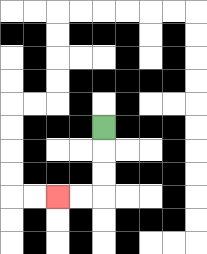{'start': '[4, 5]', 'end': '[2, 8]', 'path_directions': 'D,D,D,L,L', 'path_coordinates': '[[4, 5], [4, 6], [4, 7], [4, 8], [3, 8], [2, 8]]'}